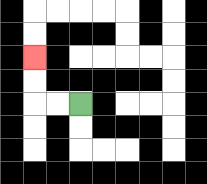{'start': '[3, 4]', 'end': '[1, 2]', 'path_directions': 'L,L,U,U', 'path_coordinates': '[[3, 4], [2, 4], [1, 4], [1, 3], [1, 2]]'}